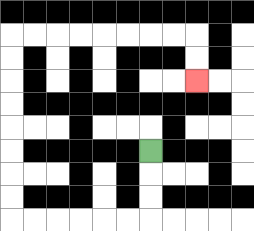{'start': '[6, 6]', 'end': '[8, 3]', 'path_directions': 'D,D,D,L,L,L,L,L,L,U,U,U,U,U,U,U,U,R,R,R,R,R,R,R,R,D,D', 'path_coordinates': '[[6, 6], [6, 7], [6, 8], [6, 9], [5, 9], [4, 9], [3, 9], [2, 9], [1, 9], [0, 9], [0, 8], [0, 7], [0, 6], [0, 5], [0, 4], [0, 3], [0, 2], [0, 1], [1, 1], [2, 1], [3, 1], [4, 1], [5, 1], [6, 1], [7, 1], [8, 1], [8, 2], [8, 3]]'}